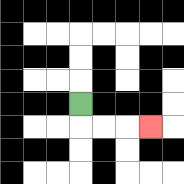{'start': '[3, 4]', 'end': '[6, 5]', 'path_directions': 'D,R,R,R', 'path_coordinates': '[[3, 4], [3, 5], [4, 5], [5, 5], [6, 5]]'}